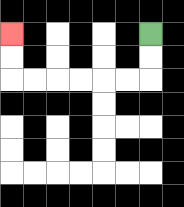{'start': '[6, 1]', 'end': '[0, 1]', 'path_directions': 'D,D,L,L,L,L,L,L,U,U', 'path_coordinates': '[[6, 1], [6, 2], [6, 3], [5, 3], [4, 3], [3, 3], [2, 3], [1, 3], [0, 3], [0, 2], [0, 1]]'}